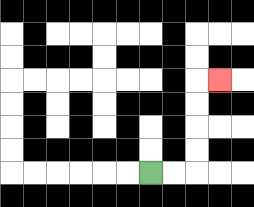{'start': '[6, 7]', 'end': '[9, 3]', 'path_directions': 'R,R,U,U,U,U,R', 'path_coordinates': '[[6, 7], [7, 7], [8, 7], [8, 6], [8, 5], [8, 4], [8, 3], [9, 3]]'}